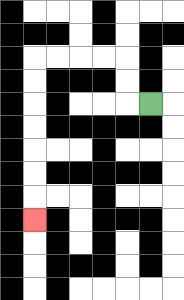{'start': '[6, 4]', 'end': '[1, 9]', 'path_directions': 'L,U,U,L,L,L,L,D,D,D,D,D,D,D', 'path_coordinates': '[[6, 4], [5, 4], [5, 3], [5, 2], [4, 2], [3, 2], [2, 2], [1, 2], [1, 3], [1, 4], [1, 5], [1, 6], [1, 7], [1, 8], [1, 9]]'}